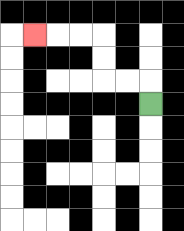{'start': '[6, 4]', 'end': '[1, 1]', 'path_directions': 'U,L,L,U,U,L,L,L', 'path_coordinates': '[[6, 4], [6, 3], [5, 3], [4, 3], [4, 2], [4, 1], [3, 1], [2, 1], [1, 1]]'}